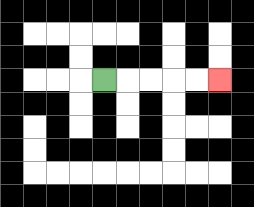{'start': '[4, 3]', 'end': '[9, 3]', 'path_directions': 'R,R,R,R,R', 'path_coordinates': '[[4, 3], [5, 3], [6, 3], [7, 3], [8, 3], [9, 3]]'}